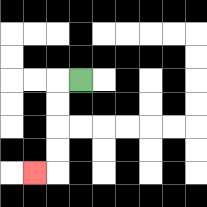{'start': '[3, 3]', 'end': '[1, 7]', 'path_directions': 'L,D,D,D,D,L', 'path_coordinates': '[[3, 3], [2, 3], [2, 4], [2, 5], [2, 6], [2, 7], [1, 7]]'}